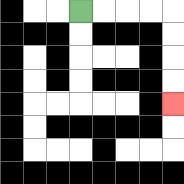{'start': '[3, 0]', 'end': '[7, 4]', 'path_directions': 'R,R,R,R,D,D,D,D', 'path_coordinates': '[[3, 0], [4, 0], [5, 0], [6, 0], [7, 0], [7, 1], [7, 2], [7, 3], [7, 4]]'}